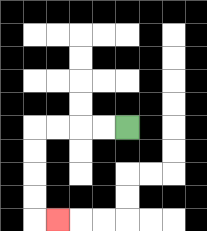{'start': '[5, 5]', 'end': '[2, 9]', 'path_directions': 'L,L,L,L,D,D,D,D,R', 'path_coordinates': '[[5, 5], [4, 5], [3, 5], [2, 5], [1, 5], [1, 6], [1, 7], [1, 8], [1, 9], [2, 9]]'}